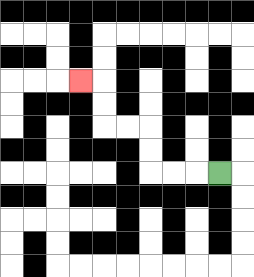{'start': '[9, 7]', 'end': '[3, 3]', 'path_directions': 'L,L,L,U,U,L,L,U,U,L', 'path_coordinates': '[[9, 7], [8, 7], [7, 7], [6, 7], [6, 6], [6, 5], [5, 5], [4, 5], [4, 4], [4, 3], [3, 3]]'}